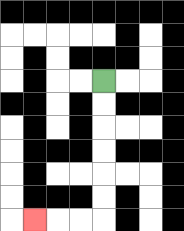{'start': '[4, 3]', 'end': '[1, 9]', 'path_directions': 'D,D,D,D,D,D,L,L,L', 'path_coordinates': '[[4, 3], [4, 4], [4, 5], [4, 6], [4, 7], [4, 8], [4, 9], [3, 9], [2, 9], [1, 9]]'}